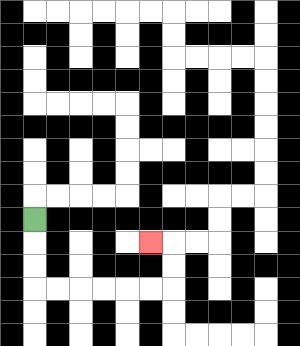{'start': '[1, 9]', 'end': '[6, 10]', 'path_directions': 'D,D,D,R,R,R,R,R,R,U,U,L', 'path_coordinates': '[[1, 9], [1, 10], [1, 11], [1, 12], [2, 12], [3, 12], [4, 12], [5, 12], [6, 12], [7, 12], [7, 11], [7, 10], [6, 10]]'}